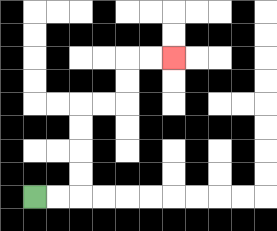{'start': '[1, 8]', 'end': '[7, 2]', 'path_directions': 'R,R,U,U,U,U,R,R,U,U,R,R', 'path_coordinates': '[[1, 8], [2, 8], [3, 8], [3, 7], [3, 6], [3, 5], [3, 4], [4, 4], [5, 4], [5, 3], [5, 2], [6, 2], [7, 2]]'}